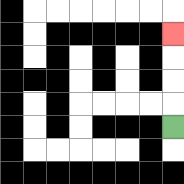{'start': '[7, 5]', 'end': '[7, 1]', 'path_directions': 'U,U,U,U', 'path_coordinates': '[[7, 5], [7, 4], [7, 3], [7, 2], [7, 1]]'}